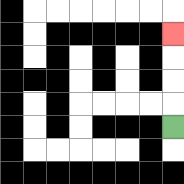{'start': '[7, 5]', 'end': '[7, 1]', 'path_directions': 'U,U,U,U', 'path_coordinates': '[[7, 5], [7, 4], [7, 3], [7, 2], [7, 1]]'}